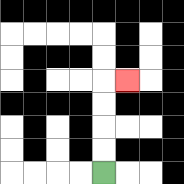{'start': '[4, 7]', 'end': '[5, 3]', 'path_directions': 'U,U,U,U,R', 'path_coordinates': '[[4, 7], [4, 6], [4, 5], [4, 4], [4, 3], [5, 3]]'}